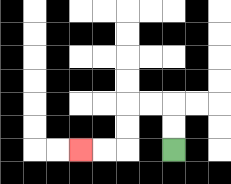{'start': '[7, 6]', 'end': '[3, 6]', 'path_directions': 'U,U,L,L,D,D,L,L', 'path_coordinates': '[[7, 6], [7, 5], [7, 4], [6, 4], [5, 4], [5, 5], [5, 6], [4, 6], [3, 6]]'}